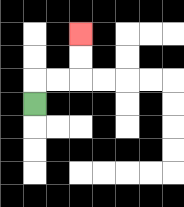{'start': '[1, 4]', 'end': '[3, 1]', 'path_directions': 'U,R,R,U,U', 'path_coordinates': '[[1, 4], [1, 3], [2, 3], [3, 3], [3, 2], [3, 1]]'}